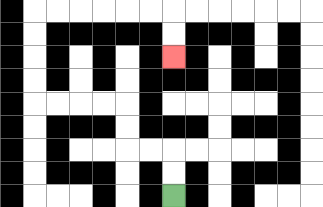{'start': '[7, 8]', 'end': '[7, 2]', 'path_directions': 'U,U,L,L,U,U,L,L,L,L,U,U,U,U,R,R,R,R,R,R,D,D', 'path_coordinates': '[[7, 8], [7, 7], [7, 6], [6, 6], [5, 6], [5, 5], [5, 4], [4, 4], [3, 4], [2, 4], [1, 4], [1, 3], [1, 2], [1, 1], [1, 0], [2, 0], [3, 0], [4, 0], [5, 0], [6, 0], [7, 0], [7, 1], [7, 2]]'}